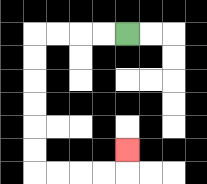{'start': '[5, 1]', 'end': '[5, 6]', 'path_directions': 'L,L,L,L,D,D,D,D,D,D,R,R,R,R,U', 'path_coordinates': '[[5, 1], [4, 1], [3, 1], [2, 1], [1, 1], [1, 2], [1, 3], [1, 4], [1, 5], [1, 6], [1, 7], [2, 7], [3, 7], [4, 7], [5, 7], [5, 6]]'}